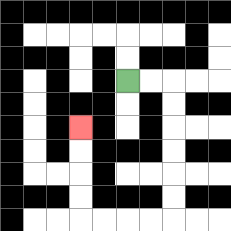{'start': '[5, 3]', 'end': '[3, 5]', 'path_directions': 'R,R,D,D,D,D,D,D,L,L,L,L,U,U,U,U', 'path_coordinates': '[[5, 3], [6, 3], [7, 3], [7, 4], [7, 5], [7, 6], [7, 7], [7, 8], [7, 9], [6, 9], [5, 9], [4, 9], [3, 9], [3, 8], [3, 7], [3, 6], [3, 5]]'}